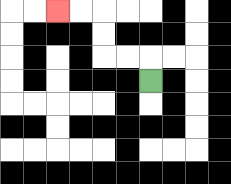{'start': '[6, 3]', 'end': '[2, 0]', 'path_directions': 'U,L,L,U,U,L,L', 'path_coordinates': '[[6, 3], [6, 2], [5, 2], [4, 2], [4, 1], [4, 0], [3, 0], [2, 0]]'}